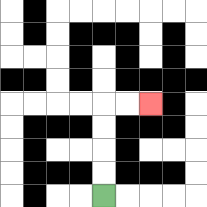{'start': '[4, 8]', 'end': '[6, 4]', 'path_directions': 'U,U,U,U,R,R', 'path_coordinates': '[[4, 8], [4, 7], [4, 6], [4, 5], [4, 4], [5, 4], [6, 4]]'}